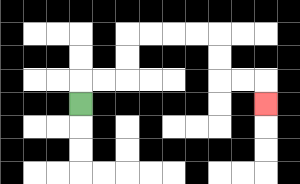{'start': '[3, 4]', 'end': '[11, 4]', 'path_directions': 'U,R,R,U,U,R,R,R,R,D,D,R,R,D', 'path_coordinates': '[[3, 4], [3, 3], [4, 3], [5, 3], [5, 2], [5, 1], [6, 1], [7, 1], [8, 1], [9, 1], [9, 2], [9, 3], [10, 3], [11, 3], [11, 4]]'}